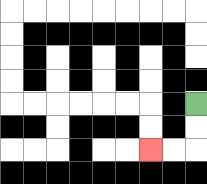{'start': '[8, 4]', 'end': '[6, 6]', 'path_directions': 'D,D,L,L', 'path_coordinates': '[[8, 4], [8, 5], [8, 6], [7, 6], [6, 6]]'}